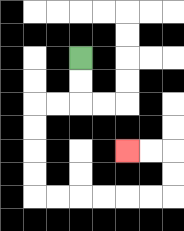{'start': '[3, 2]', 'end': '[5, 6]', 'path_directions': 'D,D,L,L,D,D,D,D,R,R,R,R,R,R,U,U,L,L', 'path_coordinates': '[[3, 2], [3, 3], [3, 4], [2, 4], [1, 4], [1, 5], [1, 6], [1, 7], [1, 8], [2, 8], [3, 8], [4, 8], [5, 8], [6, 8], [7, 8], [7, 7], [7, 6], [6, 6], [5, 6]]'}